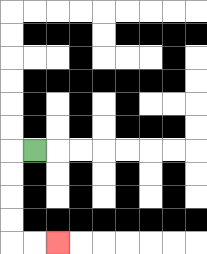{'start': '[1, 6]', 'end': '[2, 10]', 'path_directions': 'L,D,D,D,D,R,R', 'path_coordinates': '[[1, 6], [0, 6], [0, 7], [0, 8], [0, 9], [0, 10], [1, 10], [2, 10]]'}